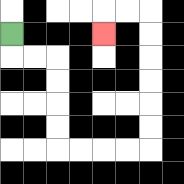{'start': '[0, 1]', 'end': '[4, 1]', 'path_directions': 'D,R,R,D,D,D,D,R,R,R,R,U,U,U,U,U,U,L,L,D', 'path_coordinates': '[[0, 1], [0, 2], [1, 2], [2, 2], [2, 3], [2, 4], [2, 5], [2, 6], [3, 6], [4, 6], [5, 6], [6, 6], [6, 5], [6, 4], [6, 3], [6, 2], [6, 1], [6, 0], [5, 0], [4, 0], [4, 1]]'}